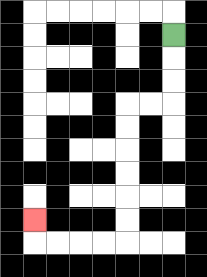{'start': '[7, 1]', 'end': '[1, 9]', 'path_directions': 'D,D,D,L,L,D,D,D,D,D,D,L,L,L,L,U', 'path_coordinates': '[[7, 1], [7, 2], [7, 3], [7, 4], [6, 4], [5, 4], [5, 5], [5, 6], [5, 7], [5, 8], [5, 9], [5, 10], [4, 10], [3, 10], [2, 10], [1, 10], [1, 9]]'}